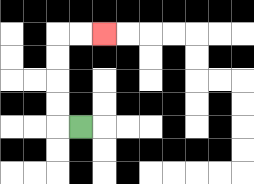{'start': '[3, 5]', 'end': '[4, 1]', 'path_directions': 'L,U,U,U,U,R,R', 'path_coordinates': '[[3, 5], [2, 5], [2, 4], [2, 3], [2, 2], [2, 1], [3, 1], [4, 1]]'}